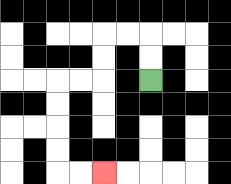{'start': '[6, 3]', 'end': '[4, 7]', 'path_directions': 'U,U,L,L,D,D,L,L,D,D,D,D,R,R', 'path_coordinates': '[[6, 3], [6, 2], [6, 1], [5, 1], [4, 1], [4, 2], [4, 3], [3, 3], [2, 3], [2, 4], [2, 5], [2, 6], [2, 7], [3, 7], [4, 7]]'}